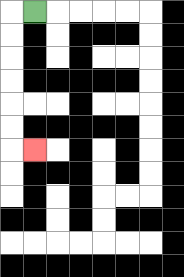{'start': '[1, 0]', 'end': '[1, 6]', 'path_directions': 'L,D,D,D,D,D,D,R', 'path_coordinates': '[[1, 0], [0, 0], [0, 1], [0, 2], [0, 3], [0, 4], [0, 5], [0, 6], [1, 6]]'}